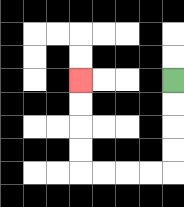{'start': '[7, 3]', 'end': '[3, 3]', 'path_directions': 'D,D,D,D,L,L,L,L,U,U,U,U', 'path_coordinates': '[[7, 3], [7, 4], [7, 5], [7, 6], [7, 7], [6, 7], [5, 7], [4, 7], [3, 7], [3, 6], [3, 5], [3, 4], [3, 3]]'}